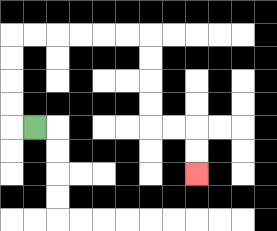{'start': '[1, 5]', 'end': '[8, 7]', 'path_directions': 'L,U,U,U,U,R,R,R,R,R,R,D,D,D,D,R,R,D,D', 'path_coordinates': '[[1, 5], [0, 5], [0, 4], [0, 3], [0, 2], [0, 1], [1, 1], [2, 1], [3, 1], [4, 1], [5, 1], [6, 1], [6, 2], [6, 3], [6, 4], [6, 5], [7, 5], [8, 5], [8, 6], [8, 7]]'}